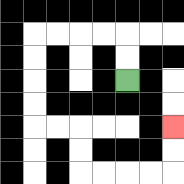{'start': '[5, 3]', 'end': '[7, 5]', 'path_directions': 'U,U,L,L,L,L,D,D,D,D,R,R,D,D,R,R,R,R,U,U', 'path_coordinates': '[[5, 3], [5, 2], [5, 1], [4, 1], [3, 1], [2, 1], [1, 1], [1, 2], [1, 3], [1, 4], [1, 5], [2, 5], [3, 5], [3, 6], [3, 7], [4, 7], [5, 7], [6, 7], [7, 7], [7, 6], [7, 5]]'}